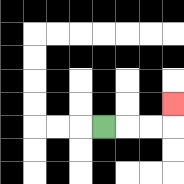{'start': '[4, 5]', 'end': '[7, 4]', 'path_directions': 'R,R,R,U', 'path_coordinates': '[[4, 5], [5, 5], [6, 5], [7, 5], [7, 4]]'}